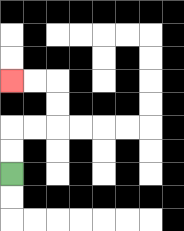{'start': '[0, 7]', 'end': '[0, 3]', 'path_directions': 'U,U,R,R,U,U,L,L', 'path_coordinates': '[[0, 7], [0, 6], [0, 5], [1, 5], [2, 5], [2, 4], [2, 3], [1, 3], [0, 3]]'}